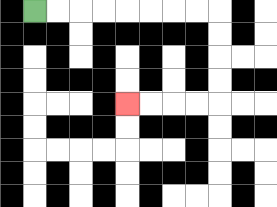{'start': '[1, 0]', 'end': '[5, 4]', 'path_directions': 'R,R,R,R,R,R,R,R,D,D,D,D,L,L,L,L', 'path_coordinates': '[[1, 0], [2, 0], [3, 0], [4, 0], [5, 0], [6, 0], [7, 0], [8, 0], [9, 0], [9, 1], [9, 2], [9, 3], [9, 4], [8, 4], [7, 4], [6, 4], [5, 4]]'}